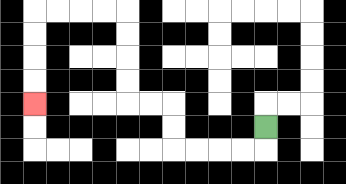{'start': '[11, 5]', 'end': '[1, 4]', 'path_directions': 'D,L,L,L,L,U,U,L,L,U,U,U,U,L,L,L,L,D,D,D,D', 'path_coordinates': '[[11, 5], [11, 6], [10, 6], [9, 6], [8, 6], [7, 6], [7, 5], [7, 4], [6, 4], [5, 4], [5, 3], [5, 2], [5, 1], [5, 0], [4, 0], [3, 0], [2, 0], [1, 0], [1, 1], [1, 2], [1, 3], [1, 4]]'}